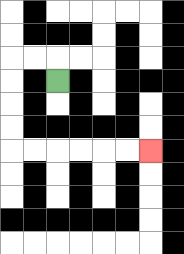{'start': '[2, 3]', 'end': '[6, 6]', 'path_directions': 'U,L,L,D,D,D,D,R,R,R,R,R,R', 'path_coordinates': '[[2, 3], [2, 2], [1, 2], [0, 2], [0, 3], [0, 4], [0, 5], [0, 6], [1, 6], [2, 6], [3, 6], [4, 6], [5, 6], [6, 6]]'}